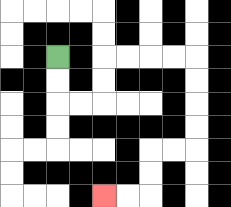{'start': '[2, 2]', 'end': '[4, 8]', 'path_directions': 'D,D,R,R,U,U,R,R,R,R,D,D,D,D,L,L,D,D,L,L', 'path_coordinates': '[[2, 2], [2, 3], [2, 4], [3, 4], [4, 4], [4, 3], [4, 2], [5, 2], [6, 2], [7, 2], [8, 2], [8, 3], [8, 4], [8, 5], [8, 6], [7, 6], [6, 6], [6, 7], [6, 8], [5, 8], [4, 8]]'}